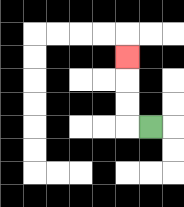{'start': '[6, 5]', 'end': '[5, 2]', 'path_directions': 'L,U,U,U', 'path_coordinates': '[[6, 5], [5, 5], [5, 4], [5, 3], [5, 2]]'}